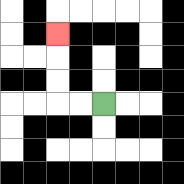{'start': '[4, 4]', 'end': '[2, 1]', 'path_directions': 'L,L,U,U,U', 'path_coordinates': '[[4, 4], [3, 4], [2, 4], [2, 3], [2, 2], [2, 1]]'}